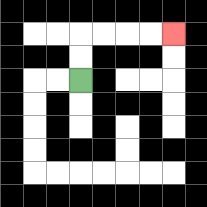{'start': '[3, 3]', 'end': '[7, 1]', 'path_directions': 'U,U,R,R,R,R', 'path_coordinates': '[[3, 3], [3, 2], [3, 1], [4, 1], [5, 1], [6, 1], [7, 1]]'}